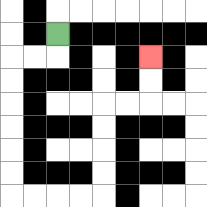{'start': '[2, 1]', 'end': '[6, 2]', 'path_directions': 'D,L,L,D,D,D,D,D,D,R,R,R,R,U,U,U,U,R,R,U,U', 'path_coordinates': '[[2, 1], [2, 2], [1, 2], [0, 2], [0, 3], [0, 4], [0, 5], [0, 6], [0, 7], [0, 8], [1, 8], [2, 8], [3, 8], [4, 8], [4, 7], [4, 6], [4, 5], [4, 4], [5, 4], [6, 4], [6, 3], [6, 2]]'}